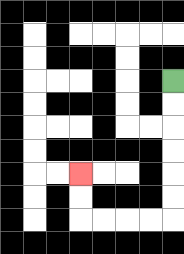{'start': '[7, 3]', 'end': '[3, 7]', 'path_directions': 'D,D,D,D,D,D,L,L,L,L,U,U', 'path_coordinates': '[[7, 3], [7, 4], [7, 5], [7, 6], [7, 7], [7, 8], [7, 9], [6, 9], [5, 9], [4, 9], [3, 9], [3, 8], [3, 7]]'}